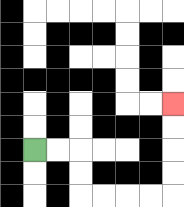{'start': '[1, 6]', 'end': '[7, 4]', 'path_directions': 'R,R,D,D,R,R,R,R,U,U,U,U', 'path_coordinates': '[[1, 6], [2, 6], [3, 6], [3, 7], [3, 8], [4, 8], [5, 8], [6, 8], [7, 8], [7, 7], [7, 6], [7, 5], [7, 4]]'}